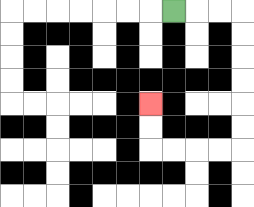{'start': '[7, 0]', 'end': '[6, 4]', 'path_directions': 'R,R,R,D,D,D,D,D,D,L,L,L,L,U,U', 'path_coordinates': '[[7, 0], [8, 0], [9, 0], [10, 0], [10, 1], [10, 2], [10, 3], [10, 4], [10, 5], [10, 6], [9, 6], [8, 6], [7, 6], [6, 6], [6, 5], [6, 4]]'}